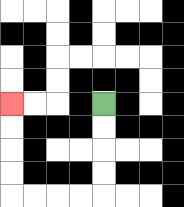{'start': '[4, 4]', 'end': '[0, 4]', 'path_directions': 'D,D,D,D,L,L,L,L,U,U,U,U', 'path_coordinates': '[[4, 4], [4, 5], [4, 6], [4, 7], [4, 8], [3, 8], [2, 8], [1, 8], [0, 8], [0, 7], [0, 6], [0, 5], [0, 4]]'}